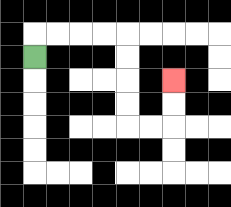{'start': '[1, 2]', 'end': '[7, 3]', 'path_directions': 'U,R,R,R,R,D,D,D,D,R,R,U,U', 'path_coordinates': '[[1, 2], [1, 1], [2, 1], [3, 1], [4, 1], [5, 1], [5, 2], [5, 3], [5, 4], [5, 5], [6, 5], [7, 5], [7, 4], [7, 3]]'}